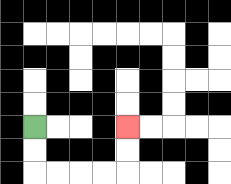{'start': '[1, 5]', 'end': '[5, 5]', 'path_directions': 'D,D,R,R,R,R,U,U', 'path_coordinates': '[[1, 5], [1, 6], [1, 7], [2, 7], [3, 7], [4, 7], [5, 7], [5, 6], [5, 5]]'}